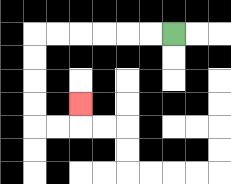{'start': '[7, 1]', 'end': '[3, 4]', 'path_directions': 'L,L,L,L,L,L,D,D,D,D,R,R,U', 'path_coordinates': '[[7, 1], [6, 1], [5, 1], [4, 1], [3, 1], [2, 1], [1, 1], [1, 2], [1, 3], [1, 4], [1, 5], [2, 5], [3, 5], [3, 4]]'}